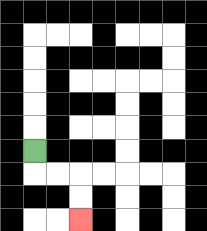{'start': '[1, 6]', 'end': '[3, 9]', 'path_directions': 'D,R,R,D,D', 'path_coordinates': '[[1, 6], [1, 7], [2, 7], [3, 7], [3, 8], [3, 9]]'}